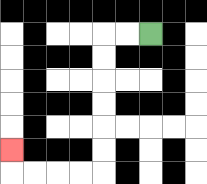{'start': '[6, 1]', 'end': '[0, 6]', 'path_directions': 'L,L,D,D,D,D,D,D,L,L,L,L,U', 'path_coordinates': '[[6, 1], [5, 1], [4, 1], [4, 2], [4, 3], [4, 4], [4, 5], [4, 6], [4, 7], [3, 7], [2, 7], [1, 7], [0, 7], [0, 6]]'}